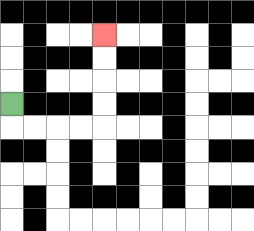{'start': '[0, 4]', 'end': '[4, 1]', 'path_directions': 'D,R,R,R,R,U,U,U,U', 'path_coordinates': '[[0, 4], [0, 5], [1, 5], [2, 5], [3, 5], [4, 5], [4, 4], [4, 3], [4, 2], [4, 1]]'}